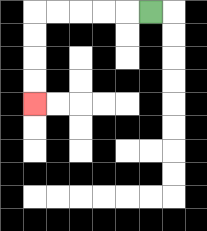{'start': '[6, 0]', 'end': '[1, 4]', 'path_directions': 'L,L,L,L,L,D,D,D,D', 'path_coordinates': '[[6, 0], [5, 0], [4, 0], [3, 0], [2, 0], [1, 0], [1, 1], [1, 2], [1, 3], [1, 4]]'}